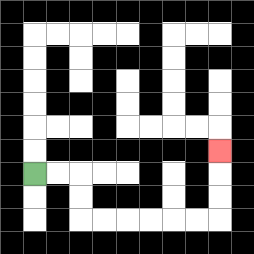{'start': '[1, 7]', 'end': '[9, 6]', 'path_directions': 'R,R,D,D,R,R,R,R,R,R,U,U,U', 'path_coordinates': '[[1, 7], [2, 7], [3, 7], [3, 8], [3, 9], [4, 9], [5, 9], [6, 9], [7, 9], [8, 9], [9, 9], [9, 8], [9, 7], [9, 6]]'}